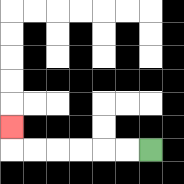{'start': '[6, 6]', 'end': '[0, 5]', 'path_directions': 'L,L,L,L,L,L,U', 'path_coordinates': '[[6, 6], [5, 6], [4, 6], [3, 6], [2, 6], [1, 6], [0, 6], [0, 5]]'}